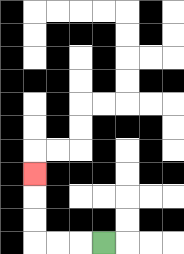{'start': '[4, 10]', 'end': '[1, 7]', 'path_directions': 'L,L,L,U,U,U', 'path_coordinates': '[[4, 10], [3, 10], [2, 10], [1, 10], [1, 9], [1, 8], [1, 7]]'}